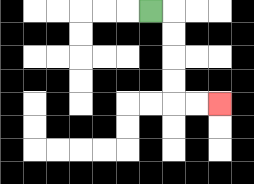{'start': '[6, 0]', 'end': '[9, 4]', 'path_directions': 'R,D,D,D,D,R,R', 'path_coordinates': '[[6, 0], [7, 0], [7, 1], [7, 2], [7, 3], [7, 4], [8, 4], [9, 4]]'}